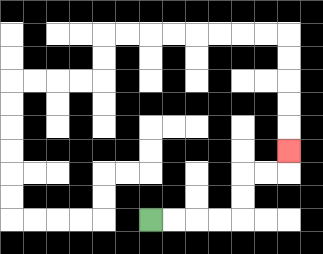{'start': '[6, 9]', 'end': '[12, 6]', 'path_directions': 'R,R,R,R,U,U,R,R,U', 'path_coordinates': '[[6, 9], [7, 9], [8, 9], [9, 9], [10, 9], [10, 8], [10, 7], [11, 7], [12, 7], [12, 6]]'}